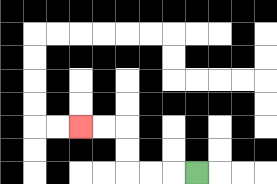{'start': '[8, 7]', 'end': '[3, 5]', 'path_directions': 'L,L,L,U,U,L,L', 'path_coordinates': '[[8, 7], [7, 7], [6, 7], [5, 7], [5, 6], [5, 5], [4, 5], [3, 5]]'}